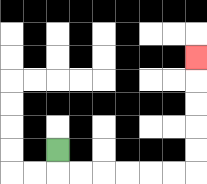{'start': '[2, 6]', 'end': '[8, 2]', 'path_directions': 'D,R,R,R,R,R,R,U,U,U,U,U', 'path_coordinates': '[[2, 6], [2, 7], [3, 7], [4, 7], [5, 7], [6, 7], [7, 7], [8, 7], [8, 6], [8, 5], [8, 4], [8, 3], [8, 2]]'}